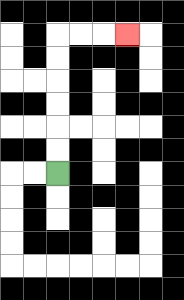{'start': '[2, 7]', 'end': '[5, 1]', 'path_directions': 'U,U,U,U,U,U,R,R,R', 'path_coordinates': '[[2, 7], [2, 6], [2, 5], [2, 4], [2, 3], [2, 2], [2, 1], [3, 1], [4, 1], [5, 1]]'}